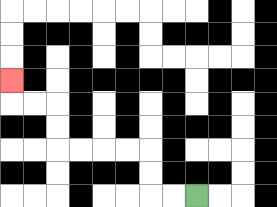{'start': '[8, 8]', 'end': '[0, 3]', 'path_directions': 'L,L,U,U,L,L,L,L,U,U,L,L,U', 'path_coordinates': '[[8, 8], [7, 8], [6, 8], [6, 7], [6, 6], [5, 6], [4, 6], [3, 6], [2, 6], [2, 5], [2, 4], [1, 4], [0, 4], [0, 3]]'}